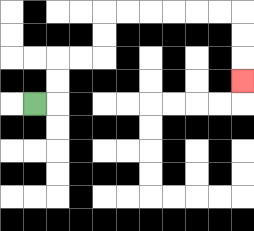{'start': '[1, 4]', 'end': '[10, 3]', 'path_directions': 'R,U,U,R,R,U,U,R,R,R,R,R,R,D,D,D', 'path_coordinates': '[[1, 4], [2, 4], [2, 3], [2, 2], [3, 2], [4, 2], [4, 1], [4, 0], [5, 0], [6, 0], [7, 0], [8, 0], [9, 0], [10, 0], [10, 1], [10, 2], [10, 3]]'}